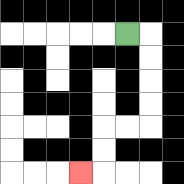{'start': '[5, 1]', 'end': '[3, 7]', 'path_directions': 'R,D,D,D,D,L,L,D,D,L', 'path_coordinates': '[[5, 1], [6, 1], [6, 2], [6, 3], [6, 4], [6, 5], [5, 5], [4, 5], [4, 6], [4, 7], [3, 7]]'}